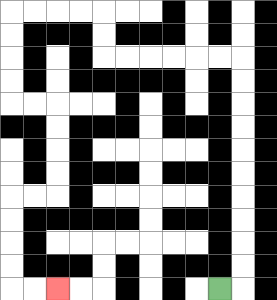{'start': '[9, 12]', 'end': '[2, 12]', 'path_directions': 'R,U,U,U,U,U,U,U,U,U,U,L,L,L,L,L,L,U,U,L,L,L,L,D,D,D,D,R,R,D,D,D,D,L,L,D,D,D,D,R,R', 'path_coordinates': '[[9, 12], [10, 12], [10, 11], [10, 10], [10, 9], [10, 8], [10, 7], [10, 6], [10, 5], [10, 4], [10, 3], [10, 2], [9, 2], [8, 2], [7, 2], [6, 2], [5, 2], [4, 2], [4, 1], [4, 0], [3, 0], [2, 0], [1, 0], [0, 0], [0, 1], [0, 2], [0, 3], [0, 4], [1, 4], [2, 4], [2, 5], [2, 6], [2, 7], [2, 8], [1, 8], [0, 8], [0, 9], [0, 10], [0, 11], [0, 12], [1, 12], [2, 12]]'}